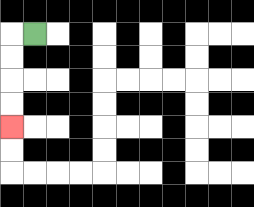{'start': '[1, 1]', 'end': '[0, 5]', 'path_directions': 'L,D,D,D,D', 'path_coordinates': '[[1, 1], [0, 1], [0, 2], [0, 3], [0, 4], [0, 5]]'}